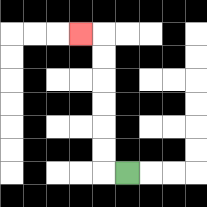{'start': '[5, 7]', 'end': '[3, 1]', 'path_directions': 'L,U,U,U,U,U,U,L', 'path_coordinates': '[[5, 7], [4, 7], [4, 6], [4, 5], [4, 4], [4, 3], [4, 2], [4, 1], [3, 1]]'}